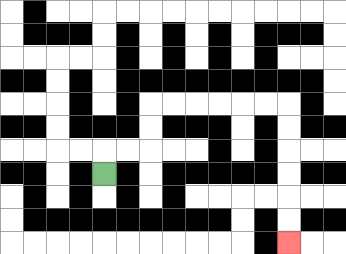{'start': '[4, 7]', 'end': '[12, 10]', 'path_directions': 'U,R,R,U,U,R,R,R,R,R,R,D,D,D,D,D,D', 'path_coordinates': '[[4, 7], [4, 6], [5, 6], [6, 6], [6, 5], [6, 4], [7, 4], [8, 4], [9, 4], [10, 4], [11, 4], [12, 4], [12, 5], [12, 6], [12, 7], [12, 8], [12, 9], [12, 10]]'}